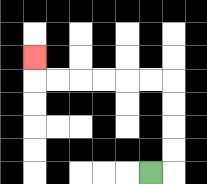{'start': '[6, 7]', 'end': '[1, 2]', 'path_directions': 'R,U,U,U,U,L,L,L,L,L,L,U', 'path_coordinates': '[[6, 7], [7, 7], [7, 6], [7, 5], [7, 4], [7, 3], [6, 3], [5, 3], [4, 3], [3, 3], [2, 3], [1, 3], [1, 2]]'}